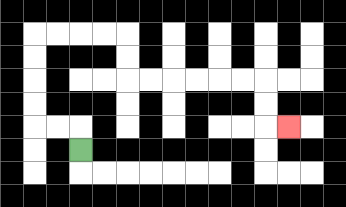{'start': '[3, 6]', 'end': '[12, 5]', 'path_directions': 'U,L,L,U,U,U,U,R,R,R,R,D,D,R,R,R,R,R,R,D,D,R', 'path_coordinates': '[[3, 6], [3, 5], [2, 5], [1, 5], [1, 4], [1, 3], [1, 2], [1, 1], [2, 1], [3, 1], [4, 1], [5, 1], [5, 2], [5, 3], [6, 3], [7, 3], [8, 3], [9, 3], [10, 3], [11, 3], [11, 4], [11, 5], [12, 5]]'}